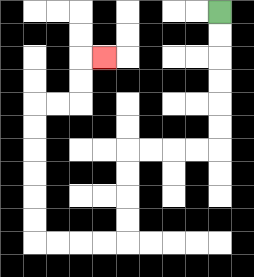{'start': '[9, 0]', 'end': '[4, 2]', 'path_directions': 'D,D,D,D,D,D,L,L,L,L,D,D,D,D,L,L,L,L,U,U,U,U,U,U,R,R,U,U,R', 'path_coordinates': '[[9, 0], [9, 1], [9, 2], [9, 3], [9, 4], [9, 5], [9, 6], [8, 6], [7, 6], [6, 6], [5, 6], [5, 7], [5, 8], [5, 9], [5, 10], [4, 10], [3, 10], [2, 10], [1, 10], [1, 9], [1, 8], [1, 7], [1, 6], [1, 5], [1, 4], [2, 4], [3, 4], [3, 3], [3, 2], [4, 2]]'}